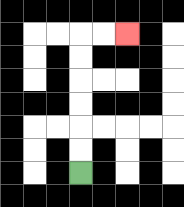{'start': '[3, 7]', 'end': '[5, 1]', 'path_directions': 'U,U,U,U,U,U,R,R', 'path_coordinates': '[[3, 7], [3, 6], [3, 5], [3, 4], [3, 3], [3, 2], [3, 1], [4, 1], [5, 1]]'}